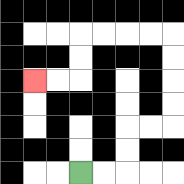{'start': '[3, 7]', 'end': '[1, 3]', 'path_directions': 'R,R,U,U,R,R,U,U,U,U,L,L,L,L,D,D,L,L', 'path_coordinates': '[[3, 7], [4, 7], [5, 7], [5, 6], [5, 5], [6, 5], [7, 5], [7, 4], [7, 3], [7, 2], [7, 1], [6, 1], [5, 1], [4, 1], [3, 1], [3, 2], [3, 3], [2, 3], [1, 3]]'}